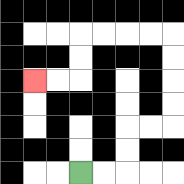{'start': '[3, 7]', 'end': '[1, 3]', 'path_directions': 'R,R,U,U,R,R,U,U,U,U,L,L,L,L,D,D,L,L', 'path_coordinates': '[[3, 7], [4, 7], [5, 7], [5, 6], [5, 5], [6, 5], [7, 5], [7, 4], [7, 3], [7, 2], [7, 1], [6, 1], [5, 1], [4, 1], [3, 1], [3, 2], [3, 3], [2, 3], [1, 3]]'}